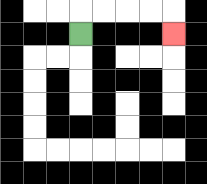{'start': '[3, 1]', 'end': '[7, 1]', 'path_directions': 'U,R,R,R,R,D', 'path_coordinates': '[[3, 1], [3, 0], [4, 0], [5, 0], [6, 0], [7, 0], [7, 1]]'}